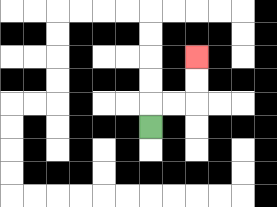{'start': '[6, 5]', 'end': '[8, 2]', 'path_directions': 'U,R,R,U,U', 'path_coordinates': '[[6, 5], [6, 4], [7, 4], [8, 4], [8, 3], [8, 2]]'}